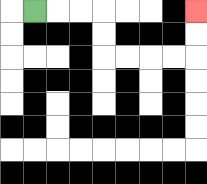{'start': '[1, 0]', 'end': '[8, 0]', 'path_directions': 'R,R,R,D,D,R,R,R,R,U,U', 'path_coordinates': '[[1, 0], [2, 0], [3, 0], [4, 0], [4, 1], [4, 2], [5, 2], [6, 2], [7, 2], [8, 2], [8, 1], [8, 0]]'}